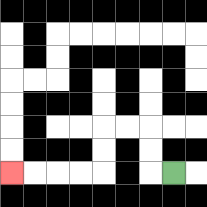{'start': '[7, 7]', 'end': '[0, 7]', 'path_directions': 'L,U,U,L,L,D,D,L,L,L,L', 'path_coordinates': '[[7, 7], [6, 7], [6, 6], [6, 5], [5, 5], [4, 5], [4, 6], [4, 7], [3, 7], [2, 7], [1, 7], [0, 7]]'}